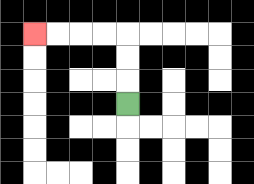{'start': '[5, 4]', 'end': '[1, 1]', 'path_directions': 'U,U,U,L,L,L,L', 'path_coordinates': '[[5, 4], [5, 3], [5, 2], [5, 1], [4, 1], [3, 1], [2, 1], [1, 1]]'}